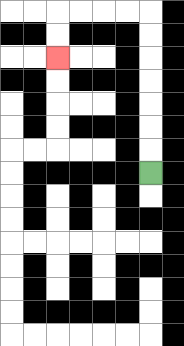{'start': '[6, 7]', 'end': '[2, 2]', 'path_directions': 'U,U,U,U,U,U,U,L,L,L,L,D,D', 'path_coordinates': '[[6, 7], [6, 6], [6, 5], [6, 4], [6, 3], [6, 2], [6, 1], [6, 0], [5, 0], [4, 0], [3, 0], [2, 0], [2, 1], [2, 2]]'}